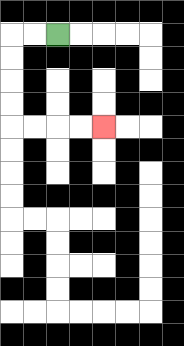{'start': '[2, 1]', 'end': '[4, 5]', 'path_directions': 'L,L,D,D,D,D,R,R,R,R', 'path_coordinates': '[[2, 1], [1, 1], [0, 1], [0, 2], [0, 3], [0, 4], [0, 5], [1, 5], [2, 5], [3, 5], [4, 5]]'}